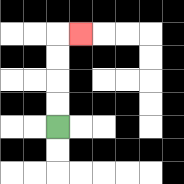{'start': '[2, 5]', 'end': '[3, 1]', 'path_directions': 'U,U,U,U,R', 'path_coordinates': '[[2, 5], [2, 4], [2, 3], [2, 2], [2, 1], [3, 1]]'}